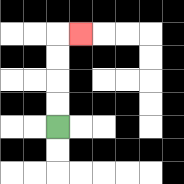{'start': '[2, 5]', 'end': '[3, 1]', 'path_directions': 'U,U,U,U,R', 'path_coordinates': '[[2, 5], [2, 4], [2, 3], [2, 2], [2, 1], [3, 1]]'}